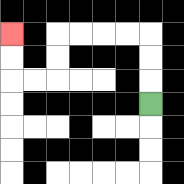{'start': '[6, 4]', 'end': '[0, 1]', 'path_directions': 'U,U,U,L,L,L,L,D,D,L,L,U,U', 'path_coordinates': '[[6, 4], [6, 3], [6, 2], [6, 1], [5, 1], [4, 1], [3, 1], [2, 1], [2, 2], [2, 3], [1, 3], [0, 3], [0, 2], [0, 1]]'}